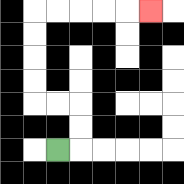{'start': '[2, 6]', 'end': '[6, 0]', 'path_directions': 'R,U,U,L,L,U,U,U,U,R,R,R,R,R', 'path_coordinates': '[[2, 6], [3, 6], [3, 5], [3, 4], [2, 4], [1, 4], [1, 3], [1, 2], [1, 1], [1, 0], [2, 0], [3, 0], [4, 0], [5, 0], [6, 0]]'}